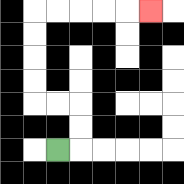{'start': '[2, 6]', 'end': '[6, 0]', 'path_directions': 'R,U,U,L,L,U,U,U,U,R,R,R,R,R', 'path_coordinates': '[[2, 6], [3, 6], [3, 5], [3, 4], [2, 4], [1, 4], [1, 3], [1, 2], [1, 1], [1, 0], [2, 0], [3, 0], [4, 0], [5, 0], [6, 0]]'}